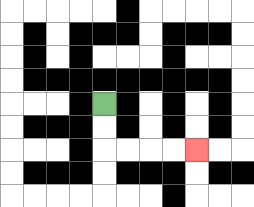{'start': '[4, 4]', 'end': '[8, 6]', 'path_directions': 'D,D,R,R,R,R', 'path_coordinates': '[[4, 4], [4, 5], [4, 6], [5, 6], [6, 6], [7, 6], [8, 6]]'}